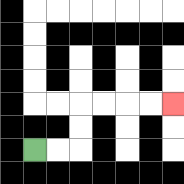{'start': '[1, 6]', 'end': '[7, 4]', 'path_directions': 'R,R,U,U,R,R,R,R', 'path_coordinates': '[[1, 6], [2, 6], [3, 6], [3, 5], [3, 4], [4, 4], [5, 4], [6, 4], [7, 4]]'}